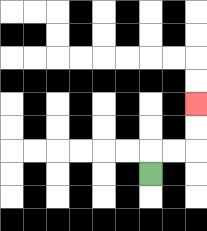{'start': '[6, 7]', 'end': '[8, 4]', 'path_directions': 'U,R,R,U,U', 'path_coordinates': '[[6, 7], [6, 6], [7, 6], [8, 6], [8, 5], [8, 4]]'}